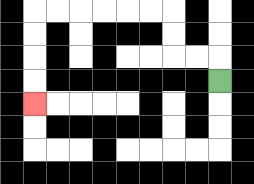{'start': '[9, 3]', 'end': '[1, 4]', 'path_directions': 'U,L,L,U,U,L,L,L,L,L,L,D,D,D,D', 'path_coordinates': '[[9, 3], [9, 2], [8, 2], [7, 2], [7, 1], [7, 0], [6, 0], [5, 0], [4, 0], [3, 0], [2, 0], [1, 0], [1, 1], [1, 2], [1, 3], [1, 4]]'}